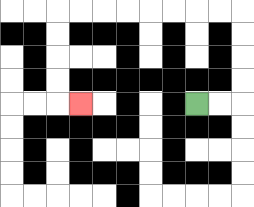{'start': '[8, 4]', 'end': '[3, 4]', 'path_directions': 'R,R,U,U,U,U,L,L,L,L,L,L,L,L,D,D,D,D,R', 'path_coordinates': '[[8, 4], [9, 4], [10, 4], [10, 3], [10, 2], [10, 1], [10, 0], [9, 0], [8, 0], [7, 0], [6, 0], [5, 0], [4, 0], [3, 0], [2, 0], [2, 1], [2, 2], [2, 3], [2, 4], [3, 4]]'}